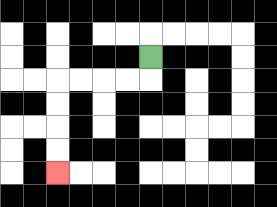{'start': '[6, 2]', 'end': '[2, 7]', 'path_directions': 'D,L,L,L,L,D,D,D,D', 'path_coordinates': '[[6, 2], [6, 3], [5, 3], [4, 3], [3, 3], [2, 3], [2, 4], [2, 5], [2, 6], [2, 7]]'}